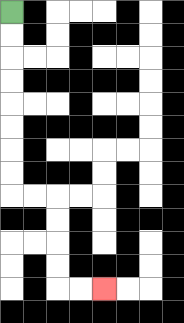{'start': '[0, 0]', 'end': '[4, 12]', 'path_directions': 'D,D,D,D,D,D,D,D,R,R,D,D,D,D,R,R', 'path_coordinates': '[[0, 0], [0, 1], [0, 2], [0, 3], [0, 4], [0, 5], [0, 6], [0, 7], [0, 8], [1, 8], [2, 8], [2, 9], [2, 10], [2, 11], [2, 12], [3, 12], [4, 12]]'}